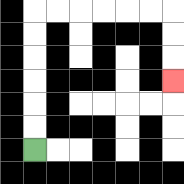{'start': '[1, 6]', 'end': '[7, 3]', 'path_directions': 'U,U,U,U,U,U,R,R,R,R,R,R,D,D,D', 'path_coordinates': '[[1, 6], [1, 5], [1, 4], [1, 3], [1, 2], [1, 1], [1, 0], [2, 0], [3, 0], [4, 0], [5, 0], [6, 0], [7, 0], [7, 1], [7, 2], [7, 3]]'}